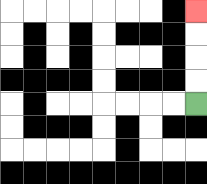{'start': '[8, 4]', 'end': '[8, 0]', 'path_directions': 'U,U,U,U', 'path_coordinates': '[[8, 4], [8, 3], [8, 2], [8, 1], [8, 0]]'}